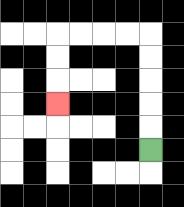{'start': '[6, 6]', 'end': '[2, 4]', 'path_directions': 'U,U,U,U,U,L,L,L,L,D,D,D', 'path_coordinates': '[[6, 6], [6, 5], [6, 4], [6, 3], [6, 2], [6, 1], [5, 1], [4, 1], [3, 1], [2, 1], [2, 2], [2, 3], [2, 4]]'}